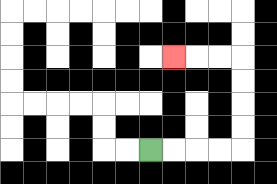{'start': '[6, 6]', 'end': '[7, 2]', 'path_directions': 'R,R,R,R,U,U,U,U,L,L,L', 'path_coordinates': '[[6, 6], [7, 6], [8, 6], [9, 6], [10, 6], [10, 5], [10, 4], [10, 3], [10, 2], [9, 2], [8, 2], [7, 2]]'}